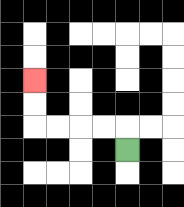{'start': '[5, 6]', 'end': '[1, 3]', 'path_directions': 'U,L,L,L,L,U,U', 'path_coordinates': '[[5, 6], [5, 5], [4, 5], [3, 5], [2, 5], [1, 5], [1, 4], [1, 3]]'}